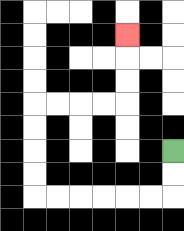{'start': '[7, 6]', 'end': '[5, 1]', 'path_directions': 'D,D,L,L,L,L,L,L,U,U,U,U,R,R,R,R,U,U,U', 'path_coordinates': '[[7, 6], [7, 7], [7, 8], [6, 8], [5, 8], [4, 8], [3, 8], [2, 8], [1, 8], [1, 7], [1, 6], [1, 5], [1, 4], [2, 4], [3, 4], [4, 4], [5, 4], [5, 3], [5, 2], [5, 1]]'}